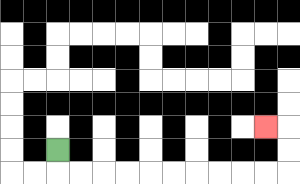{'start': '[2, 6]', 'end': '[11, 5]', 'path_directions': 'D,R,R,R,R,R,R,R,R,R,R,U,U,L', 'path_coordinates': '[[2, 6], [2, 7], [3, 7], [4, 7], [5, 7], [6, 7], [7, 7], [8, 7], [9, 7], [10, 7], [11, 7], [12, 7], [12, 6], [12, 5], [11, 5]]'}